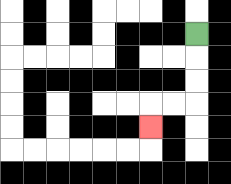{'start': '[8, 1]', 'end': '[6, 5]', 'path_directions': 'D,D,D,L,L,D', 'path_coordinates': '[[8, 1], [8, 2], [8, 3], [8, 4], [7, 4], [6, 4], [6, 5]]'}